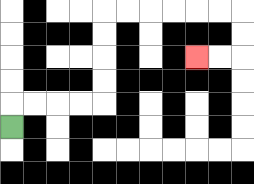{'start': '[0, 5]', 'end': '[8, 2]', 'path_directions': 'U,R,R,R,R,U,U,U,U,R,R,R,R,R,R,D,D,L,L', 'path_coordinates': '[[0, 5], [0, 4], [1, 4], [2, 4], [3, 4], [4, 4], [4, 3], [4, 2], [4, 1], [4, 0], [5, 0], [6, 0], [7, 0], [8, 0], [9, 0], [10, 0], [10, 1], [10, 2], [9, 2], [8, 2]]'}